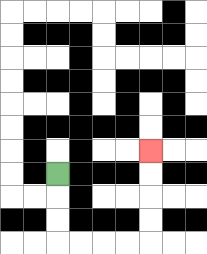{'start': '[2, 7]', 'end': '[6, 6]', 'path_directions': 'D,D,D,R,R,R,R,U,U,U,U', 'path_coordinates': '[[2, 7], [2, 8], [2, 9], [2, 10], [3, 10], [4, 10], [5, 10], [6, 10], [6, 9], [6, 8], [6, 7], [6, 6]]'}